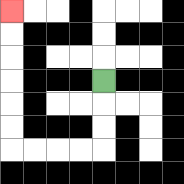{'start': '[4, 3]', 'end': '[0, 0]', 'path_directions': 'D,D,D,L,L,L,L,U,U,U,U,U,U', 'path_coordinates': '[[4, 3], [4, 4], [4, 5], [4, 6], [3, 6], [2, 6], [1, 6], [0, 6], [0, 5], [0, 4], [0, 3], [0, 2], [0, 1], [0, 0]]'}